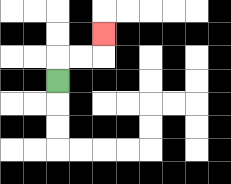{'start': '[2, 3]', 'end': '[4, 1]', 'path_directions': 'U,R,R,U', 'path_coordinates': '[[2, 3], [2, 2], [3, 2], [4, 2], [4, 1]]'}